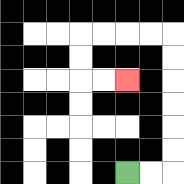{'start': '[5, 7]', 'end': '[5, 3]', 'path_directions': 'R,R,U,U,U,U,U,U,L,L,L,L,D,D,R,R', 'path_coordinates': '[[5, 7], [6, 7], [7, 7], [7, 6], [7, 5], [7, 4], [7, 3], [7, 2], [7, 1], [6, 1], [5, 1], [4, 1], [3, 1], [3, 2], [3, 3], [4, 3], [5, 3]]'}